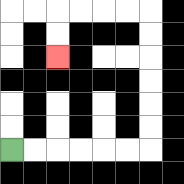{'start': '[0, 6]', 'end': '[2, 2]', 'path_directions': 'R,R,R,R,R,R,U,U,U,U,U,U,L,L,L,L,D,D', 'path_coordinates': '[[0, 6], [1, 6], [2, 6], [3, 6], [4, 6], [5, 6], [6, 6], [6, 5], [6, 4], [6, 3], [6, 2], [6, 1], [6, 0], [5, 0], [4, 0], [3, 0], [2, 0], [2, 1], [2, 2]]'}